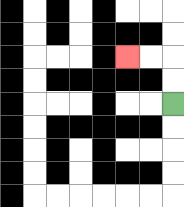{'start': '[7, 4]', 'end': '[5, 2]', 'path_directions': 'U,U,L,L', 'path_coordinates': '[[7, 4], [7, 3], [7, 2], [6, 2], [5, 2]]'}